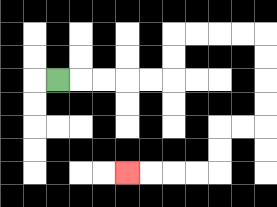{'start': '[2, 3]', 'end': '[5, 7]', 'path_directions': 'R,R,R,R,R,U,U,R,R,R,R,D,D,D,D,L,L,D,D,L,L,L,L', 'path_coordinates': '[[2, 3], [3, 3], [4, 3], [5, 3], [6, 3], [7, 3], [7, 2], [7, 1], [8, 1], [9, 1], [10, 1], [11, 1], [11, 2], [11, 3], [11, 4], [11, 5], [10, 5], [9, 5], [9, 6], [9, 7], [8, 7], [7, 7], [6, 7], [5, 7]]'}